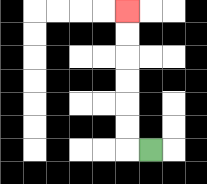{'start': '[6, 6]', 'end': '[5, 0]', 'path_directions': 'L,U,U,U,U,U,U', 'path_coordinates': '[[6, 6], [5, 6], [5, 5], [5, 4], [5, 3], [5, 2], [5, 1], [5, 0]]'}